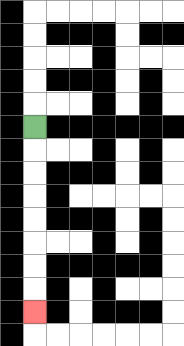{'start': '[1, 5]', 'end': '[1, 13]', 'path_directions': 'D,D,D,D,D,D,D,D', 'path_coordinates': '[[1, 5], [1, 6], [1, 7], [1, 8], [1, 9], [1, 10], [1, 11], [1, 12], [1, 13]]'}